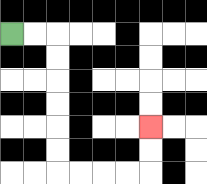{'start': '[0, 1]', 'end': '[6, 5]', 'path_directions': 'R,R,D,D,D,D,D,D,R,R,R,R,U,U', 'path_coordinates': '[[0, 1], [1, 1], [2, 1], [2, 2], [2, 3], [2, 4], [2, 5], [2, 6], [2, 7], [3, 7], [4, 7], [5, 7], [6, 7], [6, 6], [6, 5]]'}